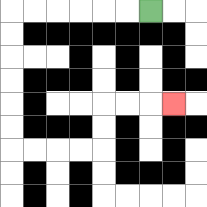{'start': '[6, 0]', 'end': '[7, 4]', 'path_directions': 'L,L,L,L,L,L,D,D,D,D,D,D,R,R,R,R,U,U,R,R,R', 'path_coordinates': '[[6, 0], [5, 0], [4, 0], [3, 0], [2, 0], [1, 0], [0, 0], [0, 1], [0, 2], [0, 3], [0, 4], [0, 5], [0, 6], [1, 6], [2, 6], [3, 6], [4, 6], [4, 5], [4, 4], [5, 4], [6, 4], [7, 4]]'}